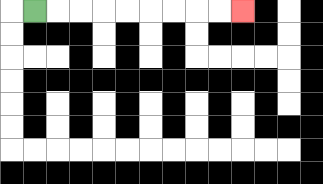{'start': '[1, 0]', 'end': '[10, 0]', 'path_directions': 'R,R,R,R,R,R,R,R,R', 'path_coordinates': '[[1, 0], [2, 0], [3, 0], [4, 0], [5, 0], [6, 0], [7, 0], [8, 0], [9, 0], [10, 0]]'}